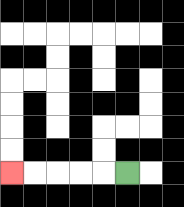{'start': '[5, 7]', 'end': '[0, 7]', 'path_directions': 'L,L,L,L,L', 'path_coordinates': '[[5, 7], [4, 7], [3, 7], [2, 7], [1, 7], [0, 7]]'}